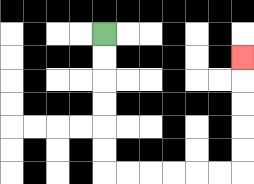{'start': '[4, 1]', 'end': '[10, 2]', 'path_directions': 'D,D,D,D,D,D,R,R,R,R,R,R,U,U,U,U,U', 'path_coordinates': '[[4, 1], [4, 2], [4, 3], [4, 4], [4, 5], [4, 6], [4, 7], [5, 7], [6, 7], [7, 7], [8, 7], [9, 7], [10, 7], [10, 6], [10, 5], [10, 4], [10, 3], [10, 2]]'}